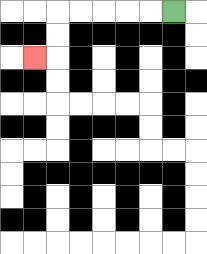{'start': '[7, 0]', 'end': '[1, 2]', 'path_directions': 'L,L,L,L,L,D,D,L', 'path_coordinates': '[[7, 0], [6, 0], [5, 0], [4, 0], [3, 0], [2, 0], [2, 1], [2, 2], [1, 2]]'}